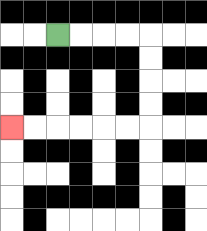{'start': '[2, 1]', 'end': '[0, 5]', 'path_directions': 'R,R,R,R,D,D,D,D,L,L,L,L,L,L', 'path_coordinates': '[[2, 1], [3, 1], [4, 1], [5, 1], [6, 1], [6, 2], [6, 3], [6, 4], [6, 5], [5, 5], [4, 5], [3, 5], [2, 5], [1, 5], [0, 5]]'}